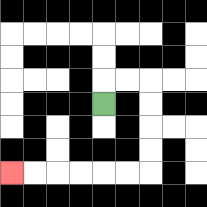{'start': '[4, 4]', 'end': '[0, 7]', 'path_directions': 'U,R,R,D,D,D,D,L,L,L,L,L,L', 'path_coordinates': '[[4, 4], [4, 3], [5, 3], [6, 3], [6, 4], [6, 5], [6, 6], [6, 7], [5, 7], [4, 7], [3, 7], [2, 7], [1, 7], [0, 7]]'}